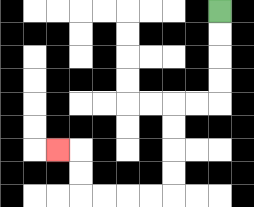{'start': '[9, 0]', 'end': '[2, 6]', 'path_directions': 'D,D,D,D,L,L,D,D,D,D,L,L,L,L,U,U,L', 'path_coordinates': '[[9, 0], [9, 1], [9, 2], [9, 3], [9, 4], [8, 4], [7, 4], [7, 5], [7, 6], [7, 7], [7, 8], [6, 8], [5, 8], [4, 8], [3, 8], [3, 7], [3, 6], [2, 6]]'}